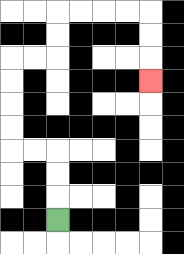{'start': '[2, 9]', 'end': '[6, 3]', 'path_directions': 'U,U,U,L,L,U,U,U,U,R,R,U,U,R,R,R,R,D,D,D', 'path_coordinates': '[[2, 9], [2, 8], [2, 7], [2, 6], [1, 6], [0, 6], [0, 5], [0, 4], [0, 3], [0, 2], [1, 2], [2, 2], [2, 1], [2, 0], [3, 0], [4, 0], [5, 0], [6, 0], [6, 1], [6, 2], [6, 3]]'}